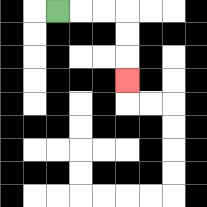{'start': '[2, 0]', 'end': '[5, 3]', 'path_directions': 'R,R,R,D,D,D', 'path_coordinates': '[[2, 0], [3, 0], [4, 0], [5, 0], [5, 1], [5, 2], [5, 3]]'}